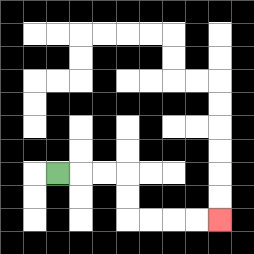{'start': '[2, 7]', 'end': '[9, 9]', 'path_directions': 'R,R,R,D,D,R,R,R,R', 'path_coordinates': '[[2, 7], [3, 7], [4, 7], [5, 7], [5, 8], [5, 9], [6, 9], [7, 9], [8, 9], [9, 9]]'}